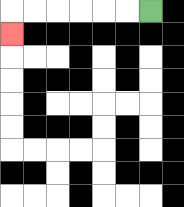{'start': '[6, 0]', 'end': '[0, 1]', 'path_directions': 'L,L,L,L,L,L,D', 'path_coordinates': '[[6, 0], [5, 0], [4, 0], [3, 0], [2, 0], [1, 0], [0, 0], [0, 1]]'}